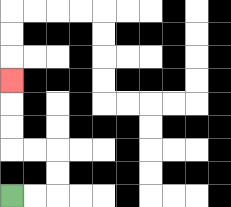{'start': '[0, 8]', 'end': '[0, 3]', 'path_directions': 'R,R,U,U,L,L,U,U,U', 'path_coordinates': '[[0, 8], [1, 8], [2, 8], [2, 7], [2, 6], [1, 6], [0, 6], [0, 5], [0, 4], [0, 3]]'}